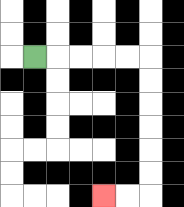{'start': '[1, 2]', 'end': '[4, 8]', 'path_directions': 'R,R,R,R,R,D,D,D,D,D,D,L,L', 'path_coordinates': '[[1, 2], [2, 2], [3, 2], [4, 2], [5, 2], [6, 2], [6, 3], [6, 4], [6, 5], [6, 6], [6, 7], [6, 8], [5, 8], [4, 8]]'}